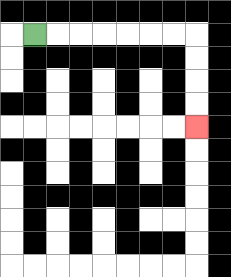{'start': '[1, 1]', 'end': '[8, 5]', 'path_directions': 'R,R,R,R,R,R,R,D,D,D,D', 'path_coordinates': '[[1, 1], [2, 1], [3, 1], [4, 1], [5, 1], [6, 1], [7, 1], [8, 1], [8, 2], [8, 3], [8, 4], [8, 5]]'}